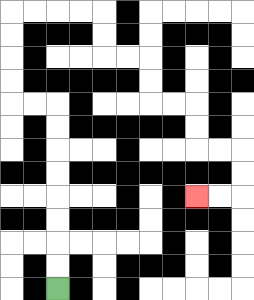{'start': '[2, 12]', 'end': '[8, 8]', 'path_directions': 'U,U,U,U,U,U,U,U,L,L,U,U,U,U,R,R,R,R,D,D,R,R,D,D,R,R,D,D,R,R,D,D,L,L', 'path_coordinates': '[[2, 12], [2, 11], [2, 10], [2, 9], [2, 8], [2, 7], [2, 6], [2, 5], [2, 4], [1, 4], [0, 4], [0, 3], [0, 2], [0, 1], [0, 0], [1, 0], [2, 0], [3, 0], [4, 0], [4, 1], [4, 2], [5, 2], [6, 2], [6, 3], [6, 4], [7, 4], [8, 4], [8, 5], [8, 6], [9, 6], [10, 6], [10, 7], [10, 8], [9, 8], [8, 8]]'}